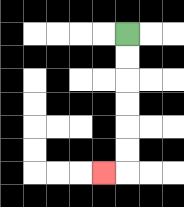{'start': '[5, 1]', 'end': '[4, 7]', 'path_directions': 'D,D,D,D,D,D,L', 'path_coordinates': '[[5, 1], [5, 2], [5, 3], [5, 4], [5, 5], [5, 6], [5, 7], [4, 7]]'}